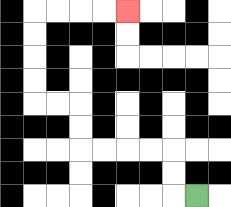{'start': '[8, 8]', 'end': '[5, 0]', 'path_directions': 'L,U,U,L,L,L,L,U,U,L,L,U,U,U,U,R,R,R,R', 'path_coordinates': '[[8, 8], [7, 8], [7, 7], [7, 6], [6, 6], [5, 6], [4, 6], [3, 6], [3, 5], [3, 4], [2, 4], [1, 4], [1, 3], [1, 2], [1, 1], [1, 0], [2, 0], [3, 0], [4, 0], [5, 0]]'}